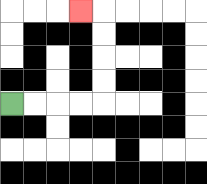{'start': '[0, 4]', 'end': '[3, 0]', 'path_directions': 'R,R,R,R,U,U,U,U,L', 'path_coordinates': '[[0, 4], [1, 4], [2, 4], [3, 4], [4, 4], [4, 3], [4, 2], [4, 1], [4, 0], [3, 0]]'}